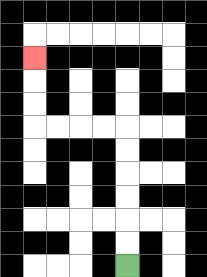{'start': '[5, 11]', 'end': '[1, 2]', 'path_directions': 'U,U,U,U,U,U,L,L,L,L,U,U,U', 'path_coordinates': '[[5, 11], [5, 10], [5, 9], [5, 8], [5, 7], [5, 6], [5, 5], [4, 5], [3, 5], [2, 5], [1, 5], [1, 4], [1, 3], [1, 2]]'}